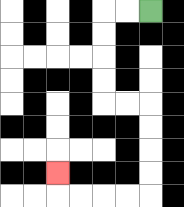{'start': '[6, 0]', 'end': '[2, 7]', 'path_directions': 'L,L,D,D,D,D,R,R,D,D,D,D,L,L,L,L,U', 'path_coordinates': '[[6, 0], [5, 0], [4, 0], [4, 1], [4, 2], [4, 3], [4, 4], [5, 4], [6, 4], [6, 5], [6, 6], [6, 7], [6, 8], [5, 8], [4, 8], [3, 8], [2, 8], [2, 7]]'}